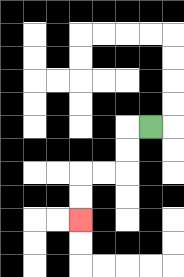{'start': '[6, 5]', 'end': '[3, 9]', 'path_directions': 'L,D,D,L,L,D,D', 'path_coordinates': '[[6, 5], [5, 5], [5, 6], [5, 7], [4, 7], [3, 7], [3, 8], [3, 9]]'}